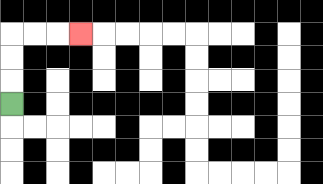{'start': '[0, 4]', 'end': '[3, 1]', 'path_directions': 'U,U,U,R,R,R', 'path_coordinates': '[[0, 4], [0, 3], [0, 2], [0, 1], [1, 1], [2, 1], [3, 1]]'}